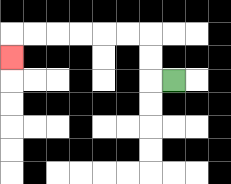{'start': '[7, 3]', 'end': '[0, 2]', 'path_directions': 'L,U,U,L,L,L,L,L,L,D', 'path_coordinates': '[[7, 3], [6, 3], [6, 2], [6, 1], [5, 1], [4, 1], [3, 1], [2, 1], [1, 1], [0, 1], [0, 2]]'}